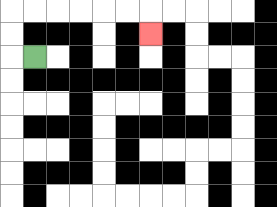{'start': '[1, 2]', 'end': '[6, 1]', 'path_directions': 'L,U,U,R,R,R,R,R,R,D', 'path_coordinates': '[[1, 2], [0, 2], [0, 1], [0, 0], [1, 0], [2, 0], [3, 0], [4, 0], [5, 0], [6, 0], [6, 1]]'}